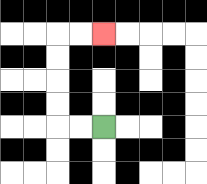{'start': '[4, 5]', 'end': '[4, 1]', 'path_directions': 'L,L,U,U,U,U,R,R', 'path_coordinates': '[[4, 5], [3, 5], [2, 5], [2, 4], [2, 3], [2, 2], [2, 1], [3, 1], [4, 1]]'}